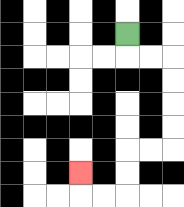{'start': '[5, 1]', 'end': '[3, 7]', 'path_directions': 'D,R,R,D,D,D,D,L,L,D,D,L,L,U', 'path_coordinates': '[[5, 1], [5, 2], [6, 2], [7, 2], [7, 3], [7, 4], [7, 5], [7, 6], [6, 6], [5, 6], [5, 7], [5, 8], [4, 8], [3, 8], [3, 7]]'}